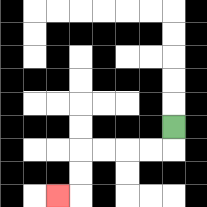{'start': '[7, 5]', 'end': '[2, 8]', 'path_directions': 'D,L,L,L,L,D,D,L', 'path_coordinates': '[[7, 5], [7, 6], [6, 6], [5, 6], [4, 6], [3, 6], [3, 7], [3, 8], [2, 8]]'}